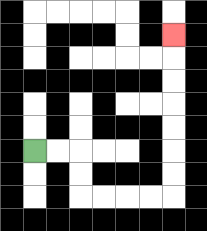{'start': '[1, 6]', 'end': '[7, 1]', 'path_directions': 'R,R,D,D,R,R,R,R,U,U,U,U,U,U,U', 'path_coordinates': '[[1, 6], [2, 6], [3, 6], [3, 7], [3, 8], [4, 8], [5, 8], [6, 8], [7, 8], [7, 7], [7, 6], [7, 5], [7, 4], [7, 3], [7, 2], [7, 1]]'}